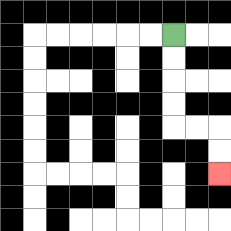{'start': '[7, 1]', 'end': '[9, 7]', 'path_directions': 'D,D,D,D,R,R,D,D', 'path_coordinates': '[[7, 1], [7, 2], [7, 3], [7, 4], [7, 5], [8, 5], [9, 5], [9, 6], [9, 7]]'}